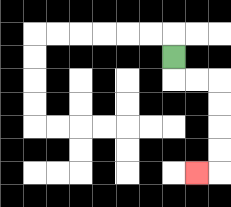{'start': '[7, 2]', 'end': '[8, 7]', 'path_directions': 'D,R,R,D,D,D,D,L', 'path_coordinates': '[[7, 2], [7, 3], [8, 3], [9, 3], [9, 4], [9, 5], [9, 6], [9, 7], [8, 7]]'}